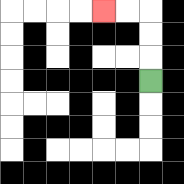{'start': '[6, 3]', 'end': '[4, 0]', 'path_directions': 'U,U,U,L,L', 'path_coordinates': '[[6, 3], [6, 2], [6, 1], [6, 0], [5, 0], [4, 0]]'}